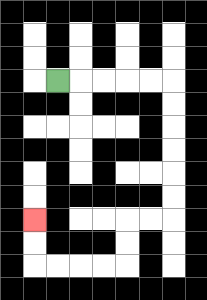{'start': '[2, 3]', 'end': '[1, 9]', 'path_directions': 'R,R,R,R,R,D,D,D,D,D,D,L,L,D,D,L,L,L,L,U,U', 'path_coordinates': '[[2, 3], [3, 3], [4, 3], [5, 3], [6, 3], [7, 3], [7, 4], [7, 5], [7, 6], [7, 7], [7, 8], [7, 9], [6, 9], [5, 9], [5, 10], [5, 11], [4, 11], [3, 11], [2, 11], [1, 11], [1, 10], [1, 9]]'}